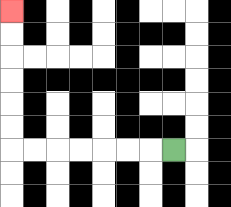{'start': '[7, 6]', 'end': '[0, 0]', 'path_directions': 'L,L,L,L,L,L,L,U,U,U,U,U,U', 'path_coordinates': '[[7, 6], [6, 6], [5, 6], [4, 6], [3, 6], [2, 6], [1, 6], [0, 6], [0, 5], [0, 4], [0, 3], [0, 2], [0, 1], [0, 0]]'}